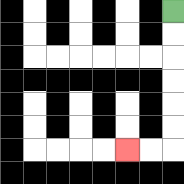{'start': '[7, 0]', 'end': '[5, 6]', 'path_directions': 'D,D,D,D,D,D,L,L', 'path_coordinates': '[[7, 0], [7, 1], [7, 2], [7, 3], [7, 4], [7, 5], [7, 6], [6, 6], [5, 6]]'}